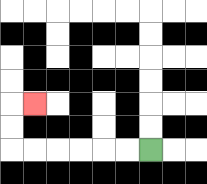{'start': '[6, 6]', 'end': '[1, 4]', 'path_directions': 'L,L,L,L,L,L,U,U,R', 'path_coordinates': '[[6, 6], [5, 6], [4, 6], [3, 6], [2, 6], [1, 6], [0, 6], [0, 5], [0, 4], [1, 4]]'}